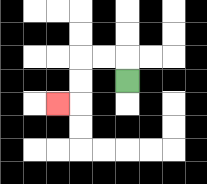{'start': '[5, 3]', 'end': '[2, 4]', 'path_directions': 'U,L,L,D,D,L', 'path_coordinates': '[[5, 3], [5, 2], [4, 2], [3, 2], [3, 3], [3, 4], [2, 4]]'}